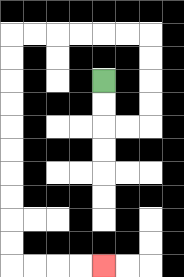{'start': '[4, 3]', 'end': '[4, 11]', 'path_directions': 'D,D,R,R,U,U,U,U,L,L,L,L,L,L,D,D,D,D,D,D,D,D,D,D,R,R,R,R', 'path_coordinates': '[[4, 3], [4, 4], [4, 5], [5, 5], [6, 5], [6, 4], [6, 3], [6, 2], [6, 1], [5, 1], [4, 1], [3, 1], [2, 1], [1, 1], [0, 1], [0, 2], [0, 3], [0, 4], [0, 5], [0, 6], [0, 7], [0, 8], [0, 9], [0, 10], [0, 11], [1, 11], [2, 11], [3, 11], [4, 11]]'}